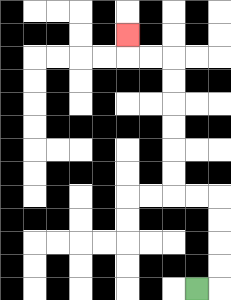{'start': '[8, 12]', 'end': '[5, 1]', 'path_directions': 'R,U,U,U,U,L,L,U,U,U,U,U,U,L,L,U', 'path_coordinates': '[[8, 12], [9, 12], [9, 11], [9, 10], [9, 9], [9, 8], [8, 8], [7, 8], [7, 7], [7, 6], [7, 5], [7, 4], [7, 3], [7, 2], [6, 2], [5, 2], [5, 1]]'}